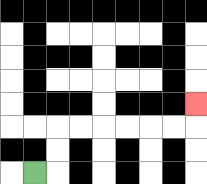{'start': '[1, 7]', 'end': '[8, 4]', 'path_directions': 'R,U,U,R,R,R,R,R,R,U', 'path_coordinates': '[[1, 7], [2, 7], [2, 6], [2, 5], [3, 5], [4, 5], [5, 5], [6, 5], [7, 5], [8, 5], [8, 4]]'}